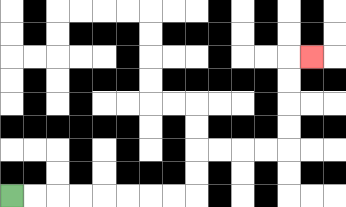{'start': '[0, 8]', 'end': '[13, 2]', 'path_directions': 'R,R,R,R,R,R,R,R,U,U,R,R,R,R,U,U,U,U,R', 'path_coordinates': '[[0, 8], [1, 8], [2, 8], [3, 8], [4, 8], [5, 8], [6, 8], [7, 8], [8, 8], [8, 7], [8, 6], [9, 6], [10, 6], [11, 6], [12, 6], [12, 5], [12, 4], [12, 3], [12, 2], [13, 2]]'}